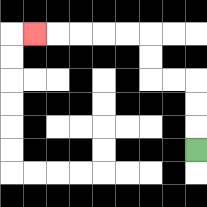{'start': '[8, 6]', 'end': '[1, 1]', 'path_directions': 'U,U,U,L,L,U,U,L,L,L,L,L', 'path_coordinates': '[[8, 6], [8, 5], [8, 4], [8, 3], [7, 3], [6, 3], [6, 2], [6, 1], [5, 1], [4, 1], [3, 1], [2, 1], [1, 1]]'}